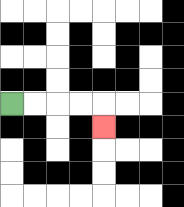{'start': '[0, 4]', 'end': '[4, 5]', 'path_directions': 'R,R,R,R,D', 'path_coordinates': '[[0, 4], [1, 4], [2, 4], [3, 4], [4, 4], [4, 5]]'}